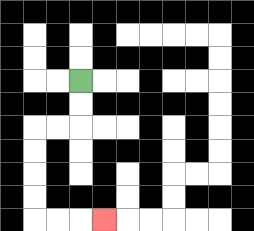{'start': '[3, 3]', 'end': '[4, 9]', 'path_directions': 'D,D,L,L,D,D,D,D,R,R,R', 'path_coordinates': '[[3, 3], [3, 4], [3, 5], [2, 5], [1, 5], [1, 6], [1, 7], [1, 8], [1, 9], [2, 9], [3, 9], [4, 9]]'}